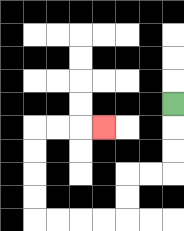{'start': '[7, 4]', 'end': '[4, 5]', 'path_directions': 'D,D,D,L,L,D,D,L,L,L,L,U,U,U,U,R,R,R', 'path_coordinates': '[[7, 4], [7, 5], [7, 6], [7, 7], [6, 7], [5, 7], [5, 8], [5, 9], [4, 9], [3, 9], [2, 9], [1, 9], [1, 8], [1, 7], [1, 6], [1, 5], [2, 5], [3, 5], [4, 5]]'}